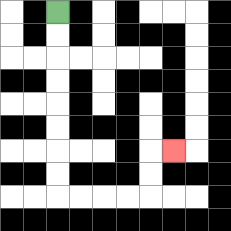{'start': '[2, 0]', 'end': '[7, 6]', 'path_directions': 'D,D,D,D,D,D,D,D,R,R,R,R,U,U,R', 'path_coordinates': '[[2, 0], [2, 1], [2, 2], [2, 3], [2, 4], [2, 5], [2, 6], [2, 7], [2, 8], [3, 8], [4, 8], [5, 8], [6, 8], [6, 7], [6, 6], [7, 6]]'}